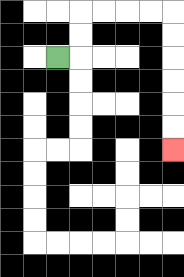{'start': '[2, 2]', 'end': '[7, 6]', 'path_directions': 'R,U,U,R,R,R,R,D,D,D,D,D,D', 'path_coordinates': '[[2, 2], [3, 2], [3, 1], [3, 0], [4, 0], [5, 0], [6, 0], [7, 0], [7, 1], [7, 2], [7, 3], [7, 4], [7, 5], [7, 6]]'}